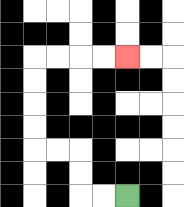{'start': '[5, 8]', 'end': '[5, 2]', 'path_directions': 'L,L,U,U,L,L,U,U,U,U,R,R,R,R', 'path_coordinates': '[[5, 8], [4, 8], [3, 8], [3, 7], [3, 6], [2, 6], [1, 6], [1, 5], [1, 4], [1, 3], [1, 2], [2, 2], [3, 2], [4, 2], [5, 2]]'}